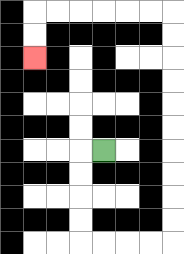{'start': '[4, 6]', 'end': '[1, 2]', 'path_directions': 'L,D,D,D,D,R,R,R,R,U,U,U,U,U,U,U,U,U,U,L,L,L,L,L,L,D,D', 'path_coordinates': '[[4, 6], [3, 6], [3, 7], [3, 8], [3, 9], [3, 10], [4, 10], [5, 10], [6, 10], [7, 10], [7, 9], [7, 8], [7, 7], [7, 6], [7, 5], [7, 4], [7, 3], [7, 2], [7, 1], [7, 0], [6, 0], [5, 0], [4, 0], [3, 0], [2, 0], [1, 0], [1, 1], [1, 2]]'}